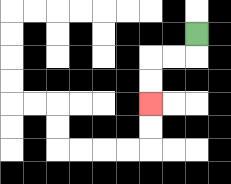{'start': '[8, 1]', 'end': '[6, 4]', 'path_directions': 'D,L,L,D,D', 'path_coordinates': '[[8, 1], [8, 2], [7, 2], [6, 2], [6, 3], [6, 4]]'}